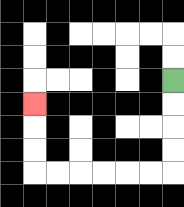{'start': '[7, 3]', 'end': '[1, 4]', 'path_directions': 'D,D,D,D,L,L,L,L,L,L,U,U,U', 'path_coordinates': '[[7, 3], [7, 4], [7, 5], [7, 6], [7, 7], [6, 7], [5, 7], [4, 7], [3, 7], [2, 7], [1, 7], [1, 6], [1, 5], [1, 4]]'}